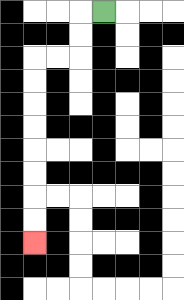{'start': '[4, 0]', 'end': '[1, 10]', 'path_directions': 'L,D,D,L,L,D,D,D,D,D,D,D,D', 'path_coordinates': '[[4, 0], [3, 0], [3, 1], [3, 2], [2, 2], [1, 2], [1, 3], [1, 4], [1, 5], [1, 6], [1, 7], [1, 8], [1, 9], [1, 10]]'}